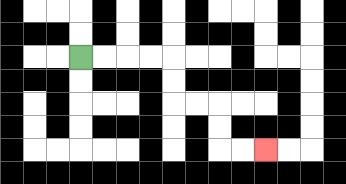{'start': '[3, 2]', 'end': '[11, 6]', 'path_directions': 'R,R,R,R,D,D,R,R,D,D,R,R', 'path_coordinates': '[[3, 2], [4, 2], [5, 2], [6, 2], [7, 2], [7, 3], [7, 4], [8, 4], [9, 4], [9, 5], [9, 6], [10, 6], [11, 6]]'}